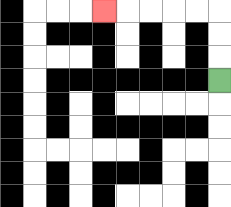{'start': '[9, 3]', 'end': '[4, 0]', 'path_directions': 'U,U,U,L,L,L,L,L', 'path_coordinates': '[[9, 3], [9, 2], [9, 1], [9, 0], [8, 0], [7, 0], [6, 0], [5, 0], [4, 0]]'}